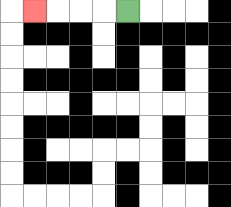{'start': '[5, 0]', 'end': '[1, 0]', 'path_directions': 'L,L,L,L', 'path_coordinates': '[[5, 0], [4, 0], [3, 0], [2, 0], [1, 0]]'}